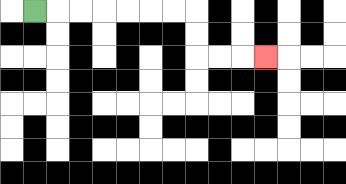{'start': '[1, 0]', 'end': '[11, 2]', 'path_directions': 'R,R,R,R,R,R,R,D,D,R,R,R', 'path_coordinates': '[[1, 0], [2, 0], [3, 0], [4, 0], [5, 0], [6, 0], [7, 0], [8, 0], [8, 1], [8, 2], [9, 2], [10, 2], [11, 2]]'}